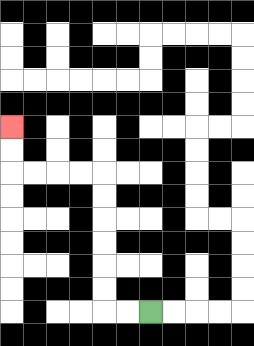{'start': '[6, 13]', 'end': '[0, 5]', 'path_directions': 'L,L,U,U,U,U,U,U,L,L,L,L,U,U', 'path_coordinates': '[[6, 13], [5, 13], [4, 13], [4, 12], [4, 11], [4, 10], [4, 9], [4, 8], [4, 7], [3, 7], [2, 7], [1, 7], [0, 7], [0, 6], [0, 5]]'}